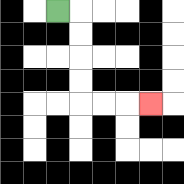{'start': '[2, 0]', 'end': '[6, 4]', 'path_directions': 'R,D,D,D,D,R,R,R', 'path_coordinates': '[[2, 0], [3, 0], [3, 1], [3, 2], [3, 3], [3, 4], [4, 4], [5, 4], [6, 4]]'}